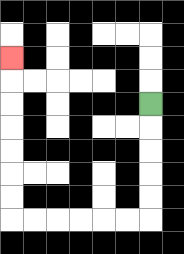{'start': '[6, 4]', 'end': '[0, 2]', 'path_directions': 'D,D,D,D,D,L,L,L,L,L,L,U,U,U,U,U,U,U', 'path_coordinates': '[[6, 4], [6, 5], [6, 6], [6, 7], [6, 8], [6, 9], [5, 9], [4, 9], [3, 9], [2, 9], [1, 9], [0, 9], [0, 8], [0, 7], [0, 6], [0, 5], [0, 4], [0, 3], [0, 2]]'}